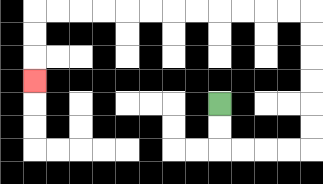{'start': '[9, 4]', 'end': '[1, 3]', 'path_directions': 'D,D,R,R,R,R,U,U,U,U,U,U,L,L,L,L,L,L,L,L,L,L,L,L,D,D,D', 'path_coordinates': '[[9, 4], [9, 5], [9, 6], [10, 6], [11, 6], [12, 6], [13, 6], [13, 5], [13, 4], [13, 3], [13, 2], [13, 1], [13, 0], [12, 0], [11, 0], [10, 0], [9, 0], [8, 0], [7, 0], [6, 0], [5, 0], [4, 0], [3, 0], [2, 0], [1, 0], [1, 1], [1, 2], [1, 3]]'}